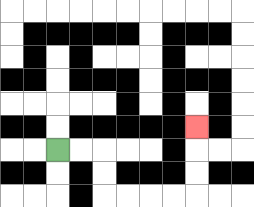{'start': '[2, 6]', 'end': '[8, 5]', 'path_directions': 'R,R,D,D,R,R,R,R,U,U,U', 'path_coordinates': '[[2, 6], [3, 6], [4, 6], [4, 7], [4, 8], [5, 8], [6, 8], [7, 8], [8, 8], [8, 7], [8, 6], [8, 5]]'}